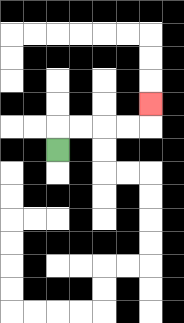{'start': '[2, 6]', 'end': '[6, 4]', 'path_directions': 'U,R,R,R,R,U', 'path_coordinates': '[[2, 6], [2, 5], [3, 5], [4, 5], [5, 5], [6, 5], [6, 4]]'}